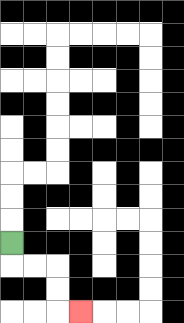{'start': '[0, 10]', 'end': '[3, 13]', 'path_directions': 'D,R,R,D,D,R', 'path_coordinates': '[[0, 10], [0, 11], [1, 11], [2, 11], [2, 12], [2, 13], [3, 13]]'}